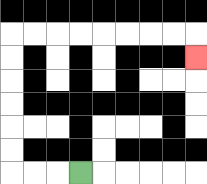{'start': '[3, 7]', 'end': '[8, 2]', 'path_directions': 'L,L,L,U,U,U,U,U,U,R,R,R,R,R,R,R,R,D', 'path_coordinates': '[[3, 7], [2, 7], [1, 7], [0, 7], [0, 6], [0, 5], [0, 4], [0, 3], [0, 2], [0, 1], [1, 1], [2, 1], [3, 1], [4, 1], [5, 1], [6, 1], [7, 1], [8, 1], [8, 2]]'}